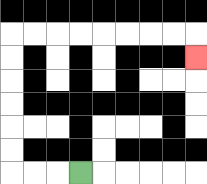{'start': '[3, 7]', 'end': '[8, 2]', 'path_directions': 'L,L,L,U,U,U,U,U,U,R,R,R,R,R,R,R,R,D', 'path_coordinates': '[[3, 7], [2, 7], [1, 7], [0, 7], [0, 6], [0, 5], [0, 4], [0, 3], [0, 2], [0, 1], [1, 1], [2, 1], [3, 1], [4, 1], [5, 1], [6, 1], [7, 1], [8, 1], [8, 2]]'}